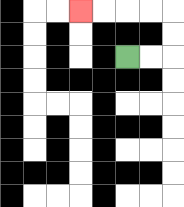{'start': '[5, 2]', 'end': '[3, 0]', 'path_directions': 'R,R,U,U,L,L,L,L', 'path_coordinates': '[[5, 2], [6, 2], [7, 2], [7, 1], [7, 0], [6, 0], [5, 0], [4, 0], [3, 0]]'}